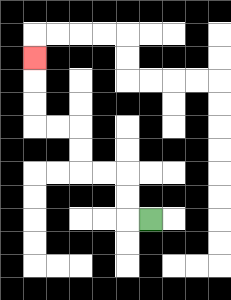{'start': '[6, 9]', 'end': '[1, 2]', 'path_directions': 'L,U,U,L,L,U,U,L,L,U,U,U', 'path_coordinates': '[[6, 9], [5, 9], [5, 8], [5, 7], [4, 7], [3, 7], [3, 6], [3, 5], [2, 5], [1, 5], [1, 4], [1, 3], [1, 2]]'}